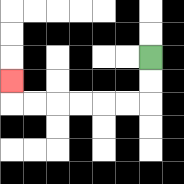{'start': '[6, 2]', 'end': '[0, 3]', 'path_directions': 'D,D,L,L,L,L,L,L,U', 'path_coordinates': '[[6, 2], [6, 3], [6, 4], [5, 4], [4, 4], [3, 4], [2, 4], [1, 4], [0, 4], [0, 3]]'}